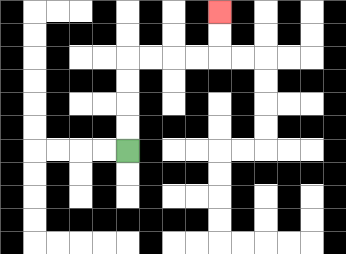{'start': '[5, 6]', 'end': '[9, 0]', 'path_directions': 'U,U,U,U,R,R,R,R,U,U', 'path_coordinates': '[[5, 6], [5, 5], [5, 4], [5, 3], [5, 2], [6, 2], [7, 2], [8, 2], [9, 2], [9, 1], [9, 0]]'}